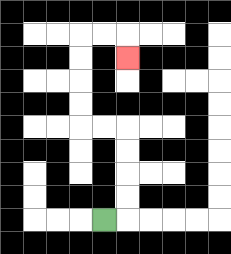{'start': '[4, 9]', 'end': '[5, 2]', 'path_directions': 'R,U,U,U,U,L,L,U,U,U,U,R,R,D', 'path_coordinates': '[[4, 9], [5, 9], [5, 8], [5, 7], [5, 6], [5, 5], [4, 5], [3, 5], [3, 4], [3, 3], [3, 2], [3, 1], [4, 1], [5, 1], [5, 2]]'}